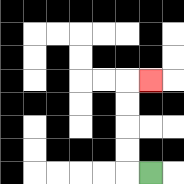{'start': '[6, 7]', 'end': '[6, 3]', 'path_directions': 'L,U,U,U,U,R', 'path_coordinates': '[[6, 7], [5, 7], [5, 6], [5, 5], [5, 4], [5, 3], [6, 3]]'}